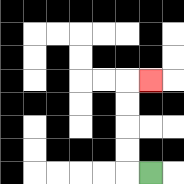{'start': '[6, 7]', 'end': '[6, 3]', 'path_directions': 'L,U,U,U,U,R', 'path_coordinates': '[[6, 7], [5, 7], [5, 6], [5, 5], [5, 4], [5, 3], [6, 3]]'}